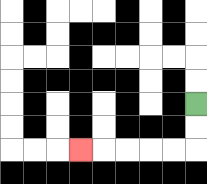{'start': '[8, 4]', 'end': '[3, 6]', 'path_directions': 'D,D,L,L,L,L,L', 'path_coordinates': '[[8, 4], [8, 5], [8, 6], [7, 6], [6, 6], [5, 6], [4, 6], [3, 6]]'}